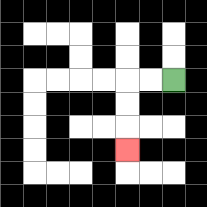{'start': '[7, 3]', 'end': '[5, 6]', 'path_directions': 'L,L,D,D,D', 'path_coordinates': '[[7, 3], [6, 3], [5, 3], [5, 4], [5, 5], [5, 6]]'}